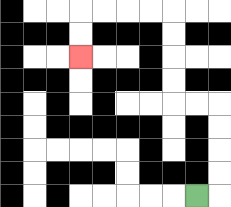{'start': '[8, 8]', 'end': '[3, 2]', 'path_directions': 'R,U,U,U,U,L,L,U,U,U,U,L,L,L,L,D,D', 'path_coordinates': '[[8, 8], [9, 8], [9, 7], [9, 6], [9, 5], [9, 4], [8, 4], [7, 4], [7, 3], [7, 2], [7, 1], [7, 0], [6, 0], [5, 0], [4, 0], [3, 0], [3, 1], [3, 2]]'}